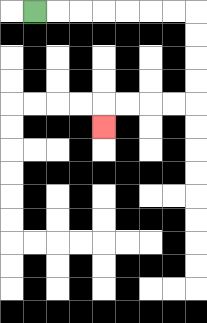{'start': '[1, 0]', 'end': '[4, 5]', 'path_directions': 'R,R,R,R,R,R,R,D,D,D,D,L,L,L,L,D', 'path_coordinates': '[[1, 0], [2, 0], [3, 0], [4, 0], [5, 0], [6, 0], [7, 0], [8, 0], [8, 1], [8, 2], [8, 3], [8, 4], [7, 4], [6, 4], [5, 4], [4, 4], [4, 5]]'}